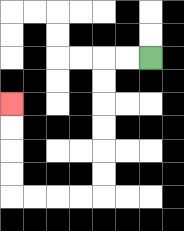{'start': '[6, 2]', 'end': '[0, 4]', 'path_directions': 'L,L,D,D,D,D,D,D,L,L,L,L,U,U,U,U', 'path_coordinates': '[[6, 2], [5, 2], [4, 2], [4, 3], [4, 4], [4, 5], [4, 6], [4, 7], [4, 8], [3, 8], [2, 8], [1, 8], [0, 8], [0, 7], [0, 6], [0, 5], [0, 4]]'}